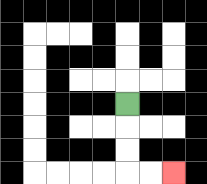{'start': '[5, 4]', 'end': '[7, 7]', 'path_directions': 'D,D,D,R,R', 'path_coordinates': '[[5, 4], [5, 5], [5, 6], [5, 7], [6, 7], [7, 7]]'}